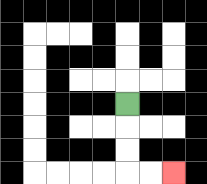{'start': '[5, 4]', 'end': '[7, 7]', 'path_directions': 'D,D,D,R,R', 'path_coordinates': '[[5, 4], [5, 5], [5, 6], [5, 7], [6, 7], [7, 7]]'}